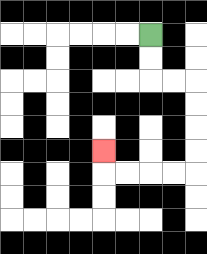{'start': '[6, 1]', 'end': '[4, 6]', 'path_directions': 'D,D,R,R,D,D,D,D,L,L,L,L,U', 'path_coordinates': '[[6, 1], [6, 2], [6, 3], [7, 3], [8, 3], [8, 4], [8, 5], [8, 6], [8, 7], [7, 7], [6, 7], [5, 7], [4, 7], [4, 6]]'}